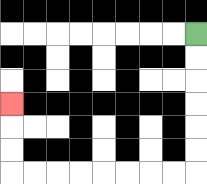{'start': '[8, 1]', 'end': '[0, 4]', 'path_directions': 'D,D,D,D,D,D,L,L,L,L,L,L,L,L,U,U,U', 'path_coordinates': '[[8, 1], [8, 2], [8, 3], [8, 4], [8, 5], [8, 6], [8, 7], [7, 7], [6, 7], [5, 7], [4, 7], [3, 7], [2, 7], [1, 7], [0, 7], [0, 6], [0, 5], [0, 4]]'}